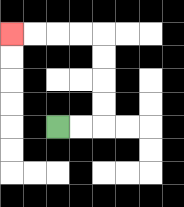{'start': '[2, 5]', 'end': '[0, 1]', 'path_directions': 'R,R,U,U,U,U,L,L,L,L', 'path_coordinates': '[[2, 5], [3, 5], [4, 5], [4, 4], [4, 3], [4, 2], [4, 1], [3, 1], [2, 1], [1, 1], [0, 1]]'}